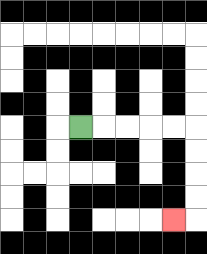{'start': '[3, 5]', 'end': '[7, 9]', 'path_directions': 'R,R,R,R,R,D,D,D,D,L', 'path_coordinates': '[[3, 5], [4, 5], [5, 5], [6, 5], [7, 5], [8, 5], [8, 6], [8, 7], [8, 8], [8, 9], [7, 9]]'}